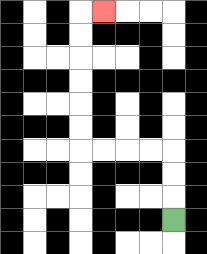{'start': '[7, 9]', 'end': '[4, 0]', 'path_directions': 'U,U,U,L,L,L,L,U,U,U,U,U,U,R', 'path_coordinates': '[[7, 9], [7, 8], [7, 7], [7, 6], [6, 6], [5, 6], [4, 6], [3, 6], [3, 5], [3, 4], [3, 3], [3, 2], [3, 1], [3, 0], [4, 0]]'}